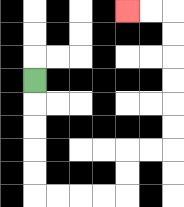{'start': '[1, 3]', 'end': '[5, 0]', 'path_directions': 'D,D,D,D,D,R,R,R,R,U,U,R,R,U,U,U,U,U,U,L,L', 'path_coordinates': '[[1, 3], [1, 4], [1, 5], [1, 6], [1, 7], [1, 8], [2, 8], [3, 8], [4, 8], [5, 8], [5, 7], [5, 6], [6, 6], [7, 6], [7, 5], [7, 4], [7, 3], [7, 2], [7, 1], [7, 0], [6, 0], [5, 0]]'}